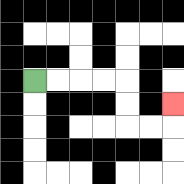{'start': '[1, 3]', 'end': '[7, 4]', 'path_directions': 'R,R,R,R,D,D,R,R,U', 'path_coordinates': '[[1, 3], [2, 3], [3, 3], [4, 3], [5, 3], [5, 4], [5, 5], [6, 5], [7, 5], [7, 4]]'}